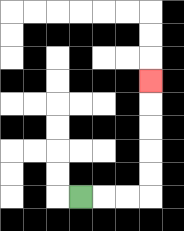{'start': '[3, 8]', 'end': '[6, 3]', 'path_directions': 'R,R,R,U,U,U,U,U', 'path_coordinates': '[[3, 8], [4, 8], [5, 8], [6, 8], [6, 7], [6, 6], [6, 5], [6, 4], [6, 3]]'}